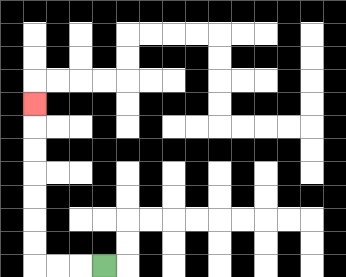{'start': '[4, 11]', 'end': '[1, 4]', 'path_directions': 'L,L,L,U,U,U,U,U,U,U', 'path_coordinates': '[[4, 11], [3, 11], [2, 11], [1, 11], [1, 10], [1, 9], [1, 8], [1, 7], [1, 6], [1, 5], [1, 4]]'}